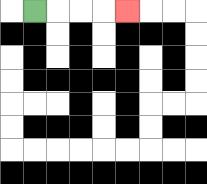{'start': '[1, 0]', 'end': '[5, 0]', 'path_directions': 'R,R,R,R', 'path_coordinates': '[[1, 0], [2, 0], [3, 0], [4, 0], [5, 0]]'}